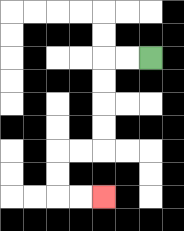{'start': '[6, 2]', 'end': '[4, 8]', 'path_directions': 'L,L,D,D,D,D,L,L,D,D,R,R', 'path_coordinates': '[[6, 2], [5, 2], [4, 2], [4, 3], [4, 4], [4, 5], [4, 6], [3, 6], [2, 6], [2, 7], [2, 8], [3, 8], [4, 8]]'}